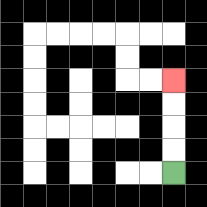{'start': '[7, 7]', 'end': '[7, 3]', 'path_directions': 'U,U,U,U', 'path_coordinates': '[[7, 7], [7, 6], [7, 5], [7, 4], [7, 3]]'}